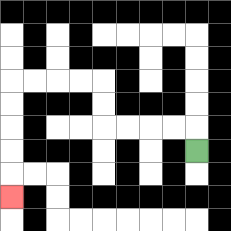{'start': '[8, 6]', 'end': '[0, 8]', 'path_directions': 'U,L,L,L,L,U,U,L,L,L,L,D,D,D,D,D', 'path_coordinates': '[[8, 6], [8, 5], [7, 5], [6, 5], [5, 5], [4, 5], [4, 4], [4, 3], [3, 3], [2, 3], [1, 3], [0, 3], [0, 4], [0, 5], [0, 6], [0, 7], [0, 8]]'}